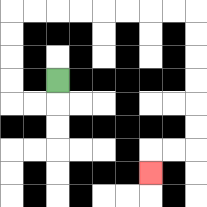{'start': '[2, 3]', 'end': '[6, 7]', 'path_directions': 'D,L,L,U,U,U,U,R,R,R,R,R,R,R,R,D,D,D,D,D,D,L,L,D', 'path_coordinates': '[[2, 3], [2, 4], [1, 4], [0, 4], [0, 3], [0, 2], [0, 1], [0, 0], [1, 0], [2, 0], [3, 0], [4, 0], [5, 0], [6, 0], [7, 0], [8, 0], [8, 1], [8, 2], [8, 3], [8, 4], [8, 5], [8, 6], [7, 6], [6, 6], [6, 7]]'}